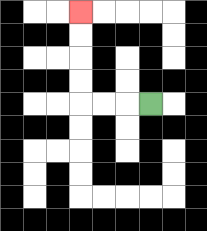{'start': '[6, 4]', 'end': '[3, 0]', 'path_directions': 'L,L,L,U,U,U,U', 'path_coordinates': '[[6, 4], [5, 4], [4, 4], [3, 4], [3, 3], [3, 2], [3, 1], [3, 0]]'}